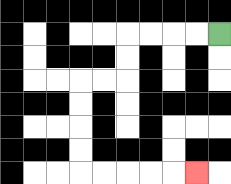{'start': '[9, 1]', 'end': '[8, 7]', 'path_directions': 'L,L,L,L,D,D,L,L,D,D,D,D,R,R,R,R,R', 'path_coordinates': '[[9, 1], [8, 1], [7, 1], [6, 1], [5, 1], [5, 2], [5, 3], [4, 3], [3, 3], [3, 4], [3, 5], [3, 6], [3, 7], [4, 7], [5, 7], [6, 7], [7, 7], [8, 7]]'}